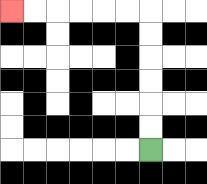{'start': '[6, 6]', 'end': '[0, 0]', 'path_directions': 'U,U,U,U,U,U,L,L,L,L,L,L', 'path_coordinates': '[[6, 6], [6, 5], [6, 4], [6, 3], [6, 2], [6, 1], [6, 0], [5, 0], [4, 0], [3, 0], [2, 0], [1, 0], [0, 0]]'}